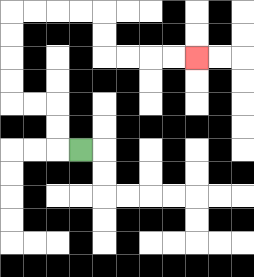{'start': '[3, 6]', 'end': '[8, 2]', 'path_directions': 'L,U,U,L,L,U,U,U,U,R,R,R,R,D,D,R,R,R,R', 'path_coordinates': '[[3, 6], [2, 6], [2, 5], [2, 4], [1, 4], [0, 4], [0, 3], [0, 2], [0, 1], [0, 0], [1, 0], [2, 0], [3, 0], [4, 0], [4, 1], [4, 2], [5, 2], [6, 2], [7, 2], [8, 2]]'}